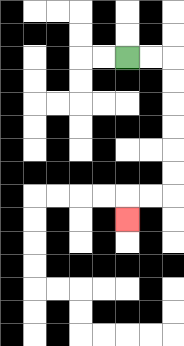{'start': '[5, 2]', 'end': '[5, 9]', 'path_directions': 'R,R,D,D,D,D,D,D,L,L,D', 'path_coordinates': '[[5, 2], [6, 2], [7, 2], [7, 3], [7, 4], [7, 5], [7, 6], [7, 7], [7, 8], [6, 8], [5, 8], [5, 9]]'}